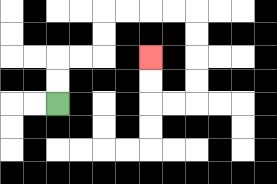{'start': '[2, 4]', 'end': '[6, 2]', 'path_directions': 'U,U,R,R,U,U,R,R,R,R,D,D,D,D,L,L,U,U', 'path_coordinates': '[[2, 4], [2, 3], [2, 2], [3, 2], [4, 2], [4, 1], [4, 0], [5, 0], [6, 0], [7, 0], [8, 0], [8, 1], [8, 2], [8, 3], [8, 4], [7, 4], [6, 4], [6, 3], [6, 2]]'}